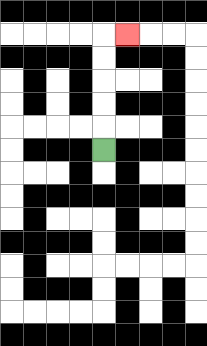{'start': '[4, 6]', 'end': '[5, 1]', 'path_directions': 'U,U,U,U,U,R', 'path_coordinates': '[[4, 6], [4, 5], [4, 4], [4, 3], [4, 2], [4, 1], [5, 1]]'}